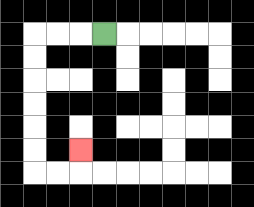{'start': '[4, 1]', 'end': '[3, 6]', 'path_directions': 'L,L,L,D,D,D,D,D,D,R,R,U', 'path_coordinates': '[[4, 1], [3, 1], [2, 1], [1, 1], [1, 2], [1, 3], [1, 4], [1, 5], [1, 6], [1, 7], [2, 7], [3, 7], [3, 6]]'}